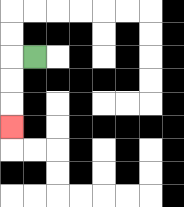{'start': '[1, 2]', 'end': '[0, 5]', 'path_directions': 'L,D,D,D', 'path_coordinates': '[[1, 2], [0, 2], [0, 3], [0, 4], [0, 5]]'}